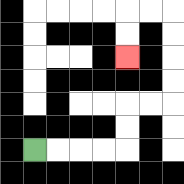{'start': '[1, 6]', 'end': '[5, 2]', 'path_directions': 'R,R,R,R,U,U,R,R,U,U,U,U,L,L,D,D', 'path_coordinates': '[[1, 6], [2, 6], [3, 6], [4, 6], [5, 6], [5, 5], [5, 4], [6, 4], [7, 4], [7, 3], [7, 2], [7, 1], [7, 0], [6, 0], [5, 0], [5, 1], [5, 2]]'}